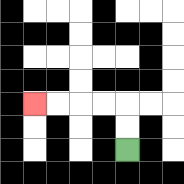{'start': '[5, 6]', 'end': '[1, 4]', 'path_directions': 'U,U,L,L,L,L', 'path_coordinates': '[[5, 6], [5, 5], [5, 4], [4, 4], [3, 4], [2, 4], [1, 4]]'}